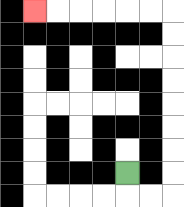{'start': '[5, 7]', 'end': '[1, 0]', 'path_directions': 'D,R,R,U,U,U,U,U,U,U,U,L,L,L,L,L,L', 'path_coordinates': '[[5, 7], [5, 8], [6, 8], [7, 8], [7, 7], [7, 6], [7, 5], [7, 4], [7, 3], [7, 2], [7, 1], [7, 0], [6, 0], [5, 0], [4, 0], [3, 0], [2, 0], [1, 0]]'}